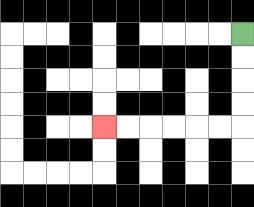{'start': '[10, 1]', 'end': '[4, 5]', 'path_directions': 'D,D,D,D,L,L,L,L,L,L', 'path_coordinates': '[[10, 1], [10, 2], [10, 3], [10, 4], [10, 5], [9, 5], [8, 5], [7, 5], [6, 5], [5, 5], [4, 5]]'}